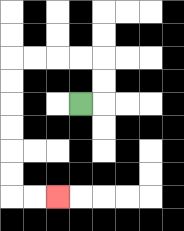{'start': '[3, 4]', 'end': '[2, 8]', 'path_directions': 'R,U,U,L,L,L,L,D,D,D,D,D,D,R,R', 'path_coordinates': '[[3, 4], [4, 4], [4, 3], [4, 2], [3, 2], [2, 2], [1, 2], [0, 2], [0, 3], [0, 4], [0, 5], [0, 6], [0, 7], [0, 8], [1, 8], [2, 8]]'}